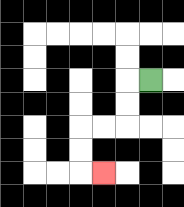{'start': '[6, 3]', 'end': '[4, 7]', 'path_directions': 'L,D,D,L,L,D,D,R', 'path_coordinates': '[[6, 3], [5, 3], [5, 4], [5, 5], [4, 5], [3, 5], [3, 6], [3, 7], [4, 7]]'}